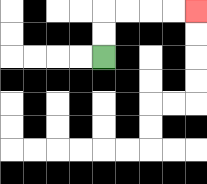{'start': '[4, 2]', 'end': '[8, 0]', 'path_directions': 'U,U,R,R,R,R', 'path_coordinates': '[[4, 2], [4, 1], [4, 0], [5, 0], [6, 0], [7, 0], [8, 0]]'}